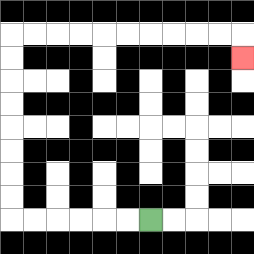{'start': '[6, 9]', 'end': '[10, 2]', 'path_directions': 'L,L,L,L,L,L,U,U,U,U,U,U,U,U,R,R,R,R,R,R,R,R,R,R,D', 'path_coordinates': '[[6, 9], [5, 9], [4, 9], [3, 9], [2, 9], [1, 9], [0, 9], [0, 8], [0, 7], [0, 6], [0, 5], [0, 4], [0, 3], [0, 2], [0, 1], [1, 1], [2, 1], [3, 1], [4, 1], [5, 1], [6, 1], [7, 1], [8, 1], [9, 1], [10, 1], [10, 2]]'}